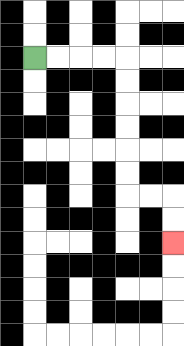{'start': '[1, 2]', 'end': '[7, 10]', 'path_directions': 'R,R,R,R,D,D,D,D,D,D,R,R,D,D', 'path_coordinates': '[[1, 2], [2, 2], [3, 2], [4, 2], [5, 2], [5, 3], [5, 4], [5, 5], [5, 6], [5, 7], [5, 8], [6, 8], [7, 8], [7, 9], [7, 10]]'}